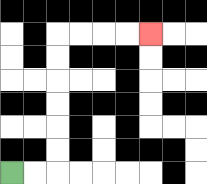{'start': '[0, 7]', 'end': '[6, 1]', 'path_directions': 'R,R,U,U,U,U,U,U,R,R,R,R', 'path_coordinates': '[[0, 7], [1, 7], [2, 7], [2, 6], [2, 5], [2, 4], [2, 3], [2, 2], [2, 1], [3, 1], [4, 1], [5, 1], [6, 1]]'}